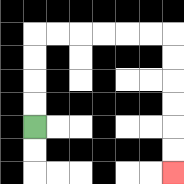{'start': '[1, 5]', 'end': '[7, 7]', 'path_directions': 'U,U,U,U,R,R,R,R,R,R,D,D,D,D,D,D', 'path_coordinates': '[[1, 5], [1, 4], [1, 3], [1, 2], [1, 1], [2, 1], [3, 1], [4, 1], [5, 1], [6, 1], [7, 1], [7, 2], [7, 3], [7, 4], [7, 5], [7, 6], [7, 7]]'}